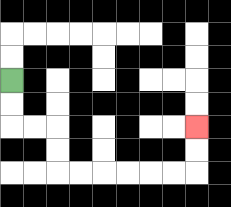{'start': '[0, 3]', 'end': '[8, 5]', 'path_directions': 'D,D,R,R,D,D,R,R,R,R,R,R,U,U', 'path_coordinates': '[[0, 3], [0, 4], [0, 5], [1, 5], [2, 5], [2, 6], [2, 7], [3, 7], [4, 7], [5, 7], [6, 7], [7, 7], [8, 7], [8, 6], [8, 5]]'}